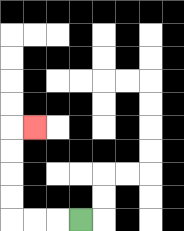{'start': '[3, 9]', 'end': '[1, 5]', 'path_directions': 'L,L,L,U,U,U,U,R', 'path_coordinates': '[[3, 9], [2, 9], [1, 9], [0, 9], [0, 8], [0, 7], [0, 6], [0, 5], [1, 5]]'}